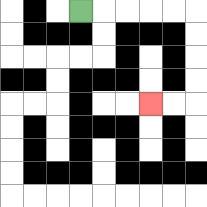{'start': '[3, 0]', 'end': '[6, 4]', 'path_directions': 'R,R,R,R,R,D,D,D,D,L,L', 'path_coordinates': '[[3, 0], [4, 0], [5, 0], [6, 0], [7, 0], [8, 0], [8, 1], [8, 2], [8, 3], [8, 4], [7, 4], [6, 4]]'}